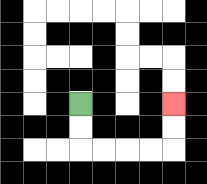{'start': '[3, 4]', 'end': '[7, 4]', 'path_directions': 'D,D,R,R,R,R,U,U', 'path_coordinates': '[[3, 4], [3, 5], [3, 6], [4, 6], [5, 6], [6, 6], [7, 6], [7, 5], [7, 4]]'}